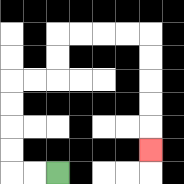{'start': '[2, 7]', 'end': '[6, 6]', 'path_directions': 'L,L,U,U,U,U,R,R,U,U,R,R,R,R,D,D,D,D,D', 'path_coordinates': '[[2, 7], [1, 7], [0, 7], [0, 6], [0, 5], [0, 4], [0, 3], [1, 3], [2, 3], [2, 2], [2, 1], [3, 1], [4, 1], [5, 1], [6, 1], [6, 2], [6, 3], [6, 4], [6, 5], [6, 6]]'}